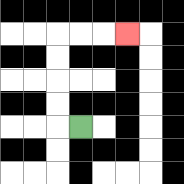{'start': '[3, 5]', 'end': '[5, 1]', 'path_directions': 'L,U,U,U,U,R,R,R', 'path_coordinates': '[[3, 5], [2, 5], [2, 4], [2, 3], [2, 2], [2, 1], [3, 1], [4, 1], [5, 1]]'}